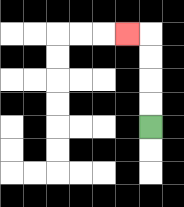{'start': '[6, 5]', 'end': '[5, 1]', 'path_directions': 'U,U,U,U,L', 'path_coordinates': '[[6, 5], [6, 4], [6, 3], [6, 2], [6, 1], [5, 1]]'}